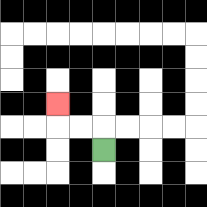{'start': '[4, 6]', 'end': '[2, 4]', 'path_directions': 'U,L,L,U', 'path_coordinates': '[[4, 6], [4, 5], [3, 5], [2, 5], [2, 4]]'}